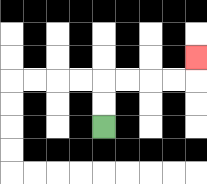{'start': '[4, 5]', 'end': '[8, 2]', 'path_directions': 'U,U,R,R,R,R,U', 'path_coordinates': '[[4, 5], [4, 4], [4, 3], [5, 3], [6, 3], [7, 3], [8, 3], [8, 2]]'}